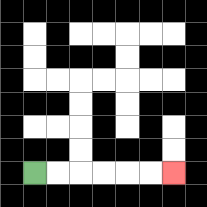{'start': '[1, 7]', 'end': '[7, 7]', 'path_directions': 'R,R,R,R,R,R', 'path_coordinates': '[[1, 7], [2, 7], [3, 7], [4, 7], [5, 7], [6, 7], [7, 7]]'}